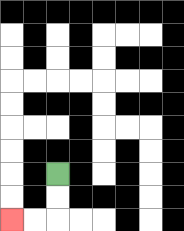{'start': '[2, 7]', 'end': '[0, 9]', 'path_directions': 'D,D,L,L', 'path_coordinates': '[[2, 7], [2, 8], [2, 9], [1, 9], [0, 9]]'}